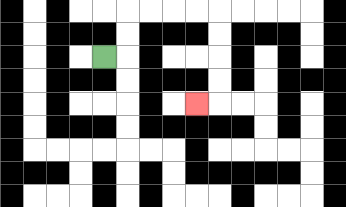{'start': '[4, 2]', 'end': '[8, 4]', 'path_directions': 'R,U,U,R,R,R,R,D,D,D,D,L', 'path_coordinates': '[[4, 2], [5, 2], [5, 1], [5, 0], [6, 0], [7, 0], [8, 0], [9, 0], [9, 1], [9, 2], [9, 3], [9, 4], [8, 4]]'}